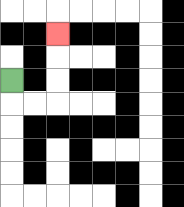{'start': '[0, 3]', 'end': '[2, 1]', 'path_directions': 'D,R,R,U,U,U', 'path_coordinates': '[[0, 3], [0, 4], [1, 4], [2, 4], [2, 3], [2, 2], [2, 1]]'}